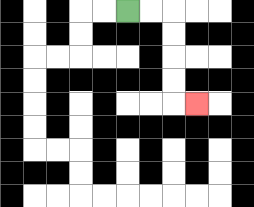{'start': '[5, 0]', 'end': '[8, 4]', 'path_directions': 'R,R,D,D,D,D,R', 'path_coordinates': '[[5, 0], [6, 0], [7, 0], [7, 1], [7, 2], [7, 3], [7, 4], [8, 4]]'}